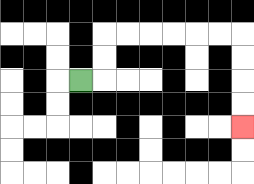{'start': '[3, 3]', 'end': '[10, 5]', 'path_directions': 'R,U,U,R,R,R,R,R,R,D,D,D,D', 'path_coordinates': '[[3, 3], [4, 3], [4, 2], [4, 1], [5, 1], [6, 1], [7, 1], [8, 1], [9, 1], [10, 1], [10, 2], [10, 3], [10, 4], [10, 5]]'}